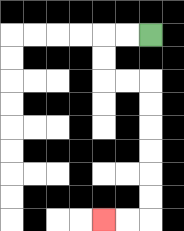{'start': '[6, 1]', 'end': '[4, 9]', 'path_directions': 'L,L,D,D,R,R,D,D,D,D,D,D,L,L', 'path_coordinates': '[[6, 1], [5, 1], [4, 1], [4, 2], [4, 3], [5, 3], [6, 3], [6, 4], [6, 5], [6, 6], [6, 7], [6, 8], [6, 9], [5, 9], [4, 9]]'}